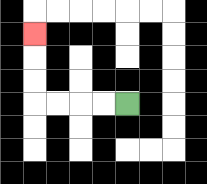{'start': '[5, 4]', 'end': '[1, 1]', 'path_directions': 'L,L,L,L,U,U,U', 'path_coordinates': '[[5, 4], [4, 4], [3, 4], [2, 4], [1, 4], [1, 3], [1, 2], [1, 1]]'}